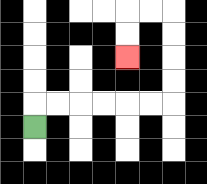{'start': '[1, 5]', 'end': '[5, 2]', 'path_directions': 'U,R,R,R,R,R,R,U,U,U,U,L,L,D,D', 'path_coordinates': '[[1, 5], [1, 4], [2, 4], [3, 4], [4, 4], [5, 4], [6, 4], [7, 4], [7, 3], [7, 2], [7, 1], [7, 0], [6, 0], [5, 0], [5, 1], [5, 2]]'}